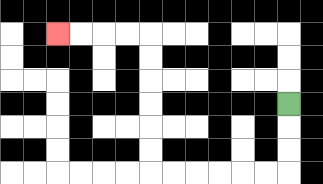{'start': '[12, 4]', 'end': '[2, 1]', 'path_directions': 'D,D,D,L,L,L,L,L,L,U,U,U,U,U,U,L,L,L,L', 'path_coordinates': '[[12, 4], [12, 5], [12, 6], [12, 7], [11, 7], [10, 7], [9, 7], [8, 7], [7, 7], [6, 7], [6, 6], [6, 5], [6, 4], [6, 3], [6, 2], [6, 1], [5, 1], [4, 1], [3, 1], [2, 1]]'}